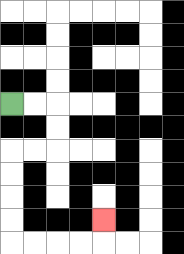{'start': '[0, 4]', 'end': '[4, 9]', 'path_directions': 'R,R,D,D,L,L,D,D,D,D,R,R,R,R,U', 'path_coordinates': '[[0, 4], [1, 4], [2, 4], [2, 5], [2, 6], [1, 6], [0, 6], [0, 7], [0, 8], [0, 9], [0, 10], [1, 10], [2, 10], [3, 10], [4, 10], [4, 9]]'}